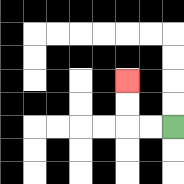{'start': '[7, 5]', 'end': '[5, 3]', 'path_directions': 'L,L,U,U', 'path_coordinates': '[[7, 5], [6, 5], [5, 5], [5, 4], [5, 3]]'}